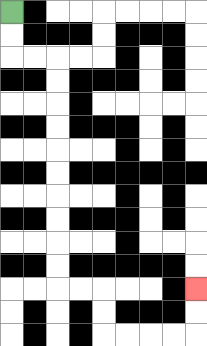{'start': '[0, 0]', 'end': '[8, 12]', 'path_directions': 'D,D,R,R,D,D,D,D,D,D,D,D,D,D,R,R,D,D,R,R,R,R,U,U', 'path_coordinates': '[[0, 0], [0, 1], [0, 2], [1, 2], [2, 2], [2, 3], [2, 4], [2, 5], [2, 6], [2, 7], [2, 8], [2, 9], [2, 10], [2, 11], [2, 12], [3, 12], [4, 12], [4, 13], [4, 14], [5, 14], [6, 14], [7, 14], [8, 14], [8, 13], [8, 12]]'}